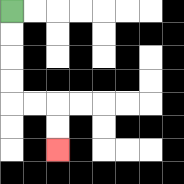{'start': '[0, 0]', 'end': '[2, 6]', 'path_directions': 'D,D,D,D,R,R,D,D', 'path_coordinates': '[[0, 0], [0, 1], [0, 2], [0, 3], [0, 4], [1, 4], [2, 4], [2, 5], [2, 6]]'}